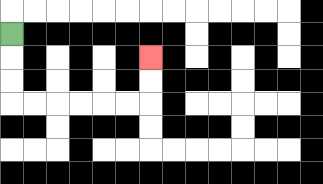{'start': '[0, 1]', 'end': '[6, 2]', 'path_directions': 'D,D,D,R,R,R,R,R,R,U,U', 'path_coordinates': '[[0, 1], [0, 2], [0, 3], [0, 4], [1, 4], [2, 4], [3, 4], [4, 4], [5, 4], [6, 4], [6, 3], [6, 2]]'}